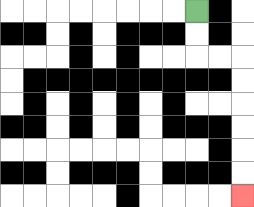{'start': '[8, 0]', 'end': '[10, 8]', 'path_directions': 'D,D,R,R,D,D,D,D,D,D', 'path_coordinates': '[[8, 0], [8, 1], [8, 2], [9, 2], [10, 2], [10, 3], [10, 4], [10, 5], [10, 6], [10, 7], [10, 8]]'}